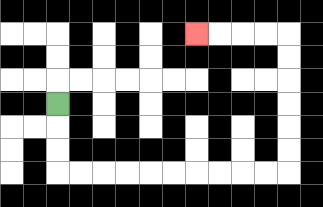{'start': '[2, 4]', 'end': '[8, 1]', 'path_directions': 'D,D,D,R,R,R,R,R,R,R,R,R,R,U,U,U,U,U,U,L,L,L,L', 'path_coordinates': '[[2, 4], [2, 5], [2, 6], [2, 7], [3, 7], [4, 7], [5, 7], [6, 7], [7, 7], [8, 7], [9, 7], [10, 7], [11, 7], [12, 7], [12, 6], [12, 5], [12, 4], [12, 3], [12, 2], [12, 1], [11, 1], [10, 1], [9, 1], [8, 1]]'}